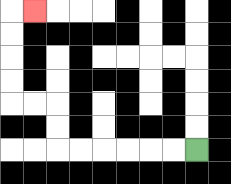{'start': '[8, 6]', 'end': '[1, 0]', 'path_directions': 'L,L,L,L,L,L,U,U,L,L,U,U,U,U,R', 'path_coordinates': '[[8, 6], [7, 6], [6, 6], [5, 6], [4, 6], [3, 6], [2, 6], [2, 5], [2, 4], [1, 4], [0, 4], [0, 3], [0, 2], [0, 1], [0, 0], [1, 0]]'}